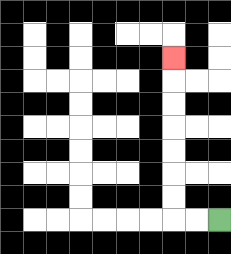{'start': '[9, 9]', 'end': '[7, 2]', 'path_directions': 'L,L,U,U,U,U,U,U,U', 'path_coordinates': '[[9, 9], [8, 9], [7, 9], [7, 8], [7, 7], [7, 6], [7, 5], [7, 4], [7, 3], [7, 2]]'}